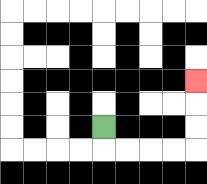{'start': '[4, 5]', 'end': '[8, 3]', 'path_directions': 'D,R,R,R,R,U,U,U', 'path_coordinates': '[[4, 5], [4, 6], [5, 6], [6, 6], [7, 6], [8, 6], [8, 5], [8, 4], [8, 3]]'}